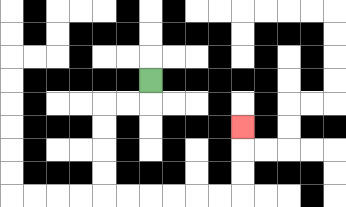{'start': '[6, 3]', 'end': '[10, 5]', 'path_directions': 'D,L,L,D,D,D,D,R,R,R,R,R,R,U,U,U', 'path_coordinates': '[[6, 3], [6, 4], [5, 4], [4, 4], [4, 5], [4, 6], [4, 7], [4, 8], [5, 8], [6, 8], [7, 8], [8, 8], [9, 8], [10, 8], [10, 7], [10, 6], [10, 5]]'}